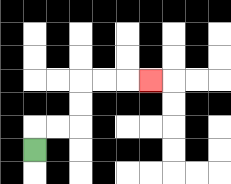{'start': '[1, 6]', 'end': '[6, 3]', 'path_directions': 'U,R,R,U,U,R,R,R', 'path_coordinates': '[[1, 6], [1, 5], [2, 5], [3, 5], [3, 4], [3, 3], [4, 3], [5, 3], [6, 3]]'}